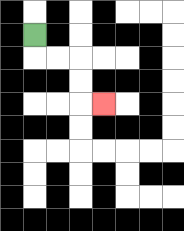{'start': '[1, 1]', 'end': '[4, 4]', 'path_directions': 'D,R,R,D,D,R', 'path_coordinates': '[[1, 1], [1, 2], [2, 2], [3, 2], [3, 3], [3, 4], [4, 4]]'}